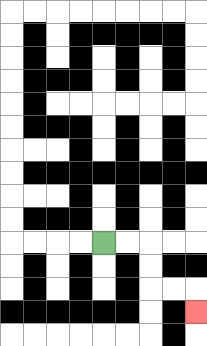{'start': '[4, 10]', 'end': '[8, 13]', 'path_directions': 'R,R,D,D,R,R,D', 'path_coordinates': '[[4, 10], [5, 10], [6, 10], [6, 11], [6, 12], [7, 12], [8, 12], [8, 13]]'}